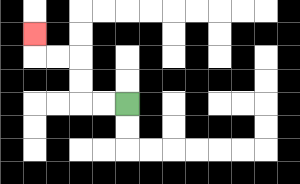{'start': '[5, 4]', 'end': '[1, 1]', 'path_directions': 'L,L,U,U,L,L,U', 'path_coordinates': '[[5, 4], [4, 4], [3, 4], [3, 3], [3, 2], [2, 2], [1, 2], [1, 1]]'}